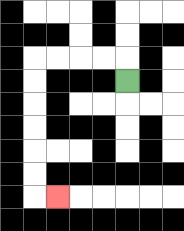{'start': '[5, 3]', 'end': '[2, 8]', 'path_directions': 'U,L,L,L,L,D,D,D,D,D,D,R', 'path_coordinates': '[[5, 3], [5, 2], [4, 2], [3, 2], [2, 2], [1, 2], [1, 3], [1, 4], [1, 5], [1, 6], [1, 7], [1, 8], [2, 8]]'}